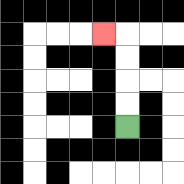{'start': '[5, 5]', 'end': '[4, 1]', 'path_directions': 'U,U,U,U,L', 'path_coordinates': '[[5, 5], [5, 4], [5, 3], [5, 2], [5, 1], [4, 1]]'}